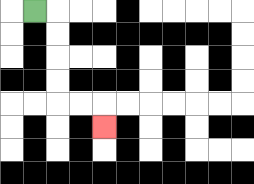{'start': '[1, 0]', 'end': '[4, 5]', 'path_directions': 'R,D,D,D,D,R,R,D', 'path_coordinates': '[[1, 0], [2, 0], [2, 1], [2, 2], [2, 3], [2, 4], [3, 4], [4, 4], [4, 5]]'}